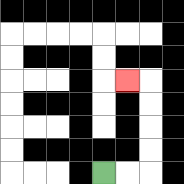{'start': '[4, 7]', 'end': '[5, 3]', 'path_directions': 'R,R,U,U,U,U,L', 'path_coordinates': '[[4, 7], [5, 7], [6, 7], [6, 6], [6, 5], [6, 4], [6, 3], [5, 3]]'}